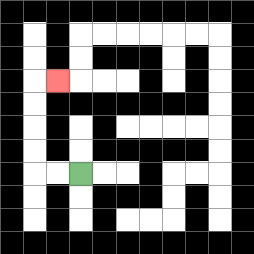{'start': '[3, 7]', 'end': '[2, 3]', 'path_directions': 'L,L,U,U,U,U,R', 'path_coordinates': '[[3, 7], [2, 7], [1, 7], [1, 6], [1, 5], [1, 4], [1, 3], [2, 3]]'}